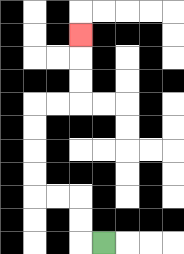{'start': '[4, 10]', 'end': '[3, 1]', 'path_directions': 'L,U,U,L,L,U,U,U,U,R,R,U,U,U', 'path_coordinates': '[[4, 10], [3, 10], [3, 9], [3, 8], [2, 8], [1, 8], [1, 7], [1, 6], [1, 5], [1, 4], [2, 4], [3, 4], [3, 3], [3, 2], [3, 1]]'}